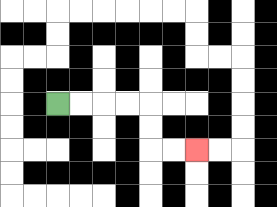{'start': '[2, 4]', 'end': '[8, 6]', 'path_directions': 'R,R,R,R,D,D,R,R', 'path_coordinates': '[[2, 4], [3, 4], [4, 4], [5, 4], [6, 4], [6, 5], [6, 6], [7, 6], [8, 6]]'}